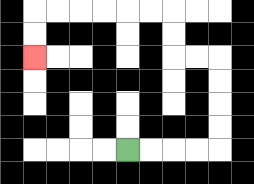{'start': '[5, 6]', 'end': '[1, 2]', 'path_directions': 'R,R,R,R,U,U,U,U,L,L,U,U,L,L,L,L,L,L,D,D', 'path_coordinates': '[[5, 6], [6, 6], [7, 6], [8, 6], [9, 6], [9, 5], [9, 4], [9, 3], [9, 2], [8, 2], [7, 2], [7, 1], [7, 0], [6, 0], [5, 0], [4, 0], [3, 0], [2, 0], [1, 0], [1, 1], [1, 2]]'}